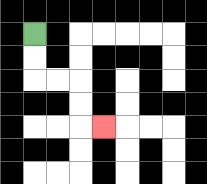{'start': '[1, 1]', 'end': '[4, 5]', 'path_directions': 'D,D,R,R,D,D,R', 'path_coordinates': '[[1, 1], [1, 2], [1, 3], [2, 3], [3, 3], [3, 4], [3, 5], [4, 5]]'}